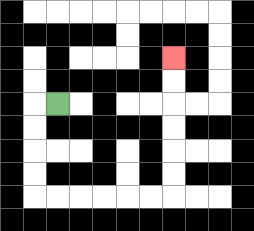{'start': '[2, 4]', 'end': '[7, 2]', 'path_directions': 'L,D,D,D,D,R,R,R,R,R,R,U,U,U,U,U,U', 'path_coordinates': '[[2, 4], [1, 4], [1, 5], [1, 6], [1, 7], [1, 8], [2, 8], [3, 8], [4, 8], [5, 8], [6, 8], [7, 8], [7, 7], [7, 6], [7, 5], [7, 4], [7, 3], [7, 2]]'}